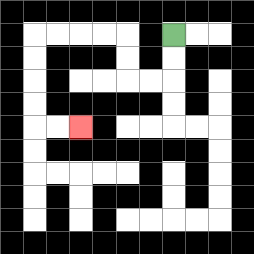{'start': '[7, 1]', 'end': '[3, 5]', 'path_directions': 'D,D,L,L,U,U,L,L,L,L,D,D,D,D,R,R', 'path_coordinates': '[[7, 1], [7, 2], [7, 3], [6, 3], [5, 3], [5, 2], [5, 1], [4, 1], [3, 1], [2, 1], [1, 1], [1, 2], [1, 3], [1, 4], [1, 5], [2, 5], [3, 5]]'}